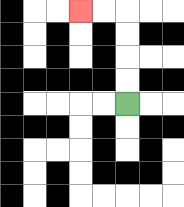{'start': '[5, 4]', 'end': '[3, 0]', 'path_directions': 'U,U,U,U,L,L', 'path_coordinates': '[[5, 4], [5, 3], [5, 2], [5, 1], [5, 0], [4, 0], [3, 0]]'}